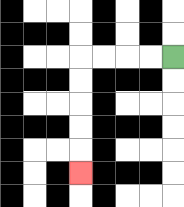{'start': '[7, 2]', 'end': '[3, 7]', 'path_directions': 'L,L,L,L,D,D,D,D,D', 'path_coordinates': '[[7, 2], [6, 2], [5, 2], [4, 2], [3, 2], [3, 3], [3, 4], [3, 5], [3, 6], [3, 7]]'}